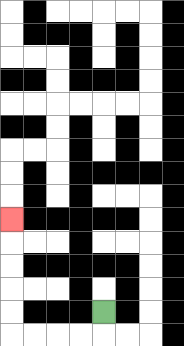{'start': '[4, 13]', 'end': '[0, 9]', 'path_directions': 'D,L,L,L,L,U,U,U,U,U', 'path_coordinates': '[[4, 13], [4, 14], [3, 14], [2, 14], [1, 14], [0, 14], [0, 13], [0, 12], [0, 11], [0, 10], [0, 9]]'}